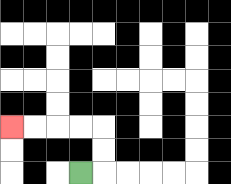{'start': '[3, 7]', 'end': '[0, 5]', 'path_directions': 'R,U,U,L,L,L,L', 'path_coordinates': '[[3, 7], [4, 7], [4, 6], [4, 5], [3, 5], [2, 5], [1, 5], [0, 5]]'}